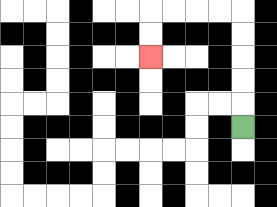{'start': '[10, 5]', 'end': '[6, 2]', 'path_directions': 'U,U,U,U,U,L,L,L,L,D,D', 'path_coordinates': '[[10, 5], [10, 4], [10, 3], [10, 2], [10, 1], [10, 0], [9, 0], [8, 0], [7, 0], [6, 0], [6, 1], [6, 2]]'}